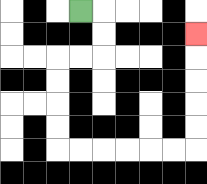{'start': '[3, 0]', 'end': '[8, 1]', 'path_directions': 'R,D,D,L,L,D,D,D,D,R,R,R,R,R,R,U,U,U,U,U', 'path_coordinates': '[[3, 0], [4, 0], [4, 1], [4, 2], [3, 2], [2, 2], [2, 3], [2, 4], [2, 5], [2, 6], [3, 6], [4, 6], [5, 6], [6, 6], [7, 6], [8, 6], [8, 5], [8, 4], [8, 3], [8, 2], [8, 1]]'}